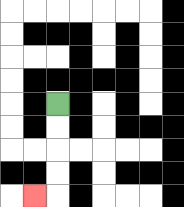{'start': '[2, 4]', 'end': '[1, 8]', 'path_directions': 'D,D,D,D,L', 'path_coordinates': '[[2, 4], [2, 5], [2, 6], [2, 7], [2, 8], [1, 8]]'}